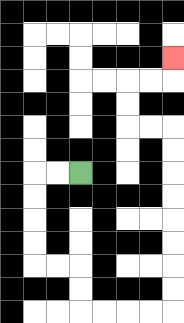{'start': '[3, 7]', 'end': '[7, 2]', 'path_directions': 'L,L,D,D,D,D,R,R,D,D,R,R,R,R,U,U,U,U,U,U,U,U,L,L,U,U,R,R,U', 'path_coordinates': '[[3, 7], [2, 7], [1, 7], [1, 8], [1, 9], [1, 10], [1, 11], [2, 11], [3, 11], [3, 12], [3, 13], [4, 13], [5, 13], [6, 13], [7, 13], [7, 12], [7, 11], [7, 10], [7, 9], [7, 8], [7, 7], [7, 6], [7, 5], [6, 5], [5, 5], [5, 4], [5, 3], [6, 3], [7, 3], [7, 2]]'}